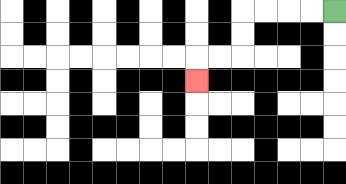{'start': '[14, 0]', 'end': '[8, 3]', 'path_directions': 'L,L,L,L,D,D,L,L,D', 'path_coordinates': '[[14, 0], [13, 0], [12, 0], [11, 0], [10, 0], [10, 1], [10, 2], [9, 2], [8, 2], [8, 3]]'}